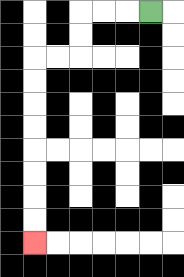{'start': '[6, 0]', 'end': '[1, 10]', 'path_directions': 'L,L,L,D,D,L,L,D,D,D,D,D,D,D,D', 'path_coordinates': '[[6, 0], [5, 0], [4, 0], [3, 0], [3, 1], [3, 2], [2, 2], [1, 2], [1, 3], [1, 4], [1, 5], [1, 6], [1, 7], [1, 8], [1, 9], [1, 10]]'}